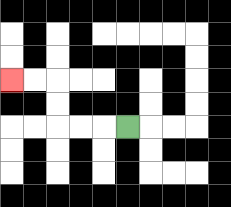{'start': '[5, 5]', 'end': '[0, 3]', 'path_directions': 'L,L,L,U,U,L,L', 'path_coordinates': '[[5, 5], [4, 5], [3, 5], [2, 5], [2, 4], [2, 3], [1, 3], [0, 3]]'}